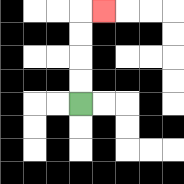{'start': '[3, 4]', 'end': '[4, 0]', 'path_directions': 'U,U,U,U,R', 'path_coordinates': '[[3, 4], [3, 3], [3, 2], [3, 1], [3, 0], [4, 0]]'}